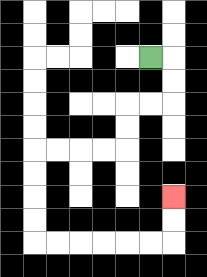{'start': '[6, 2]', 'end': '[7, 8]', 'path_directions': 'R,D,D,L,L,D,D,L,L,L,L,D,D,D,D,R,R,R,R,R,R,U,U', 'path_coordinates': '[[6, 2], [7, 2], [7, 3], [7, 4], [6, 4], [5, 4], [5, 5], [5, 6], [4, 6], [3, 6], [2, 6], [1, 6], [1, 7], [1, 8], [1, 9], [1, 10], [2, 10], [3, 10], [4, 10], [5, 10], [6, 10], [7, 10], [7, 9], [7, 8]]'}